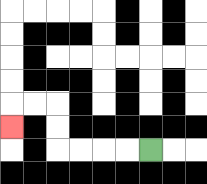{'start': '[6, 6]', 'end': '[0, 5]', 'path_directions': 'L,L,L,L,U,U,L,L,D', 'path_coordinates': '[[6, 6], [5, 6], [4, 6], [3, 6], [2, 6], [2, 5], [2, 4], [1, 4], [0, 4], [0, 5]]'}